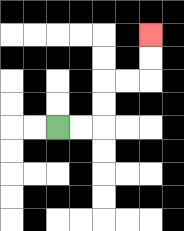{'start': '[2, 5]', 'end': '[6, 1]', 'path_directions': 'R,R,U,U,R,R,U,U', 'path_coordinates': '[[2, 5], [3, 5], [4, 5], [4, 4], [4, 3], [5, 3], [6, 3], [6, 2], [6, 1]]'}